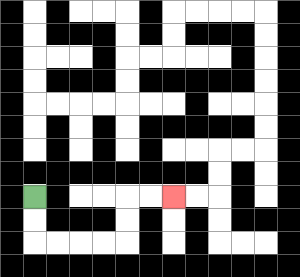{'start': '[1, 8]', 'end': '[7, 8]', 'path_directions': 'D,D,R,R,R,R,U,U,R,R', 'path_coordinates': '[[1, 8], [1, 9], [1, 10], [2, 10], [3, 10], [4, 10], [5, 10], [5, 9], [5, 8], [6, 8], [7, 8]]'}